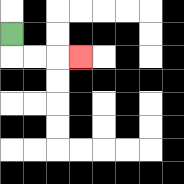{'start': '[0, 1]', 'end': '[3, 2]', 'path_directions': 'D,R,R,R', 'path_coordinates': '[[0, 1], [0, 2], [1, 2], [2, 2], [3, 2]]'}